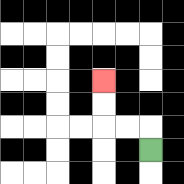{'start': '[6, 6]', 'end': '[4, 3]', 'path_directions': 'U,L,L,U,U', 'path_coordinates': '[[6, 6], [6, 5], [5, 5], [4, 5], [4, 4], [4, 3]]'}